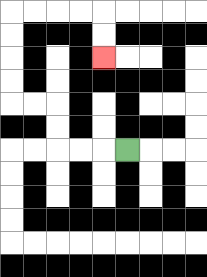{'start': '[5, 6]', 'end': '[4, 2]', 'path_directions': 'L,L,L,U,U,L,L,U,U,U,U,R,R,R,R,D,D', 'path_coordinates': '[[5, 6], [4, 6], [3, 6], [2, 6], [2, 5], [2, 4], [1, 4], [0, 4], [0, 3], [0, 2], [0, 1], [0, 0], [1, 0], [2, 0], [3, 0], [4, 0], [4, 1], [4, 2]]'}